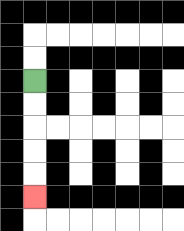{'start': '[1, 3]', 'end': '[1, 8]', 'path_directions': 'D,D,D,D,D', 'path_coordinates': '[[1, 3], [1, 4], [1, 5], [1, 6], [1, 7], [1, 8]]'}